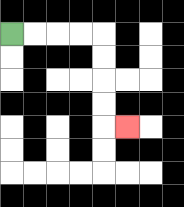{'start': '[0, 1]', 'end': '[5, 5]', 'path_directions': 'R,R,R,R,D,D,D,D,R', 'path_coordinates': '[[0, 1], [1, 1], [2, 1], [3, 1], [4, 1], [4, 2], [4, 3], [4, 4], [4, 5], [5, 5]]'}